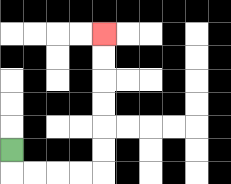{'start': '[0, 6]', 'end': '[4, 1]', 'path_directions': 'D,R,R,R,R,U,U,U,U,U,U', 'path_coordinates': '[[0, 6], [0, 7], [1, 7], [2, 7], [3, 7], [4, 7], [4, 6], [4, 5], [4, 4], [4, 3], [4, 2], [4, 1]]'}